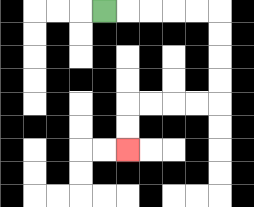{'start': '[4, 0]', 'end': '[5, 6]', 'path_directions': 'R,R,R,R,R,D,D,D,D,L,L,L,L,D,D', 'path_coordinates': '[[4, 0], [5, 0], [6, 0], [7, 0], [8, 0], [9, 0], [9, 1], [9, 2], [9, 3], [9, 4], [8, 4], [7, 4], [6, 4], [5, 4], [5, 5], [5, 6]]'}